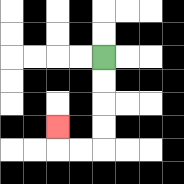{'start': '[4, 2]', 'end': '[2, 5]', 'path_directions': 'D,D,D,D,L,L,U', 'path_coordinates': '[[4, 2], [4, 3], [4, 4], [4, 5], [4, 6], [3, 6], [2, 6], [2, 5]]'}